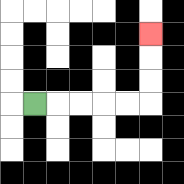{'start': '[1, 4]', 'end': '[6, 1]', 'path_directions': 'R,R,R,R,R,U,U,U', 'path_coordinates': '[[1, 4], [2, 4], [3, 4], [4, 4], [5, 4], [6, 4], [6, 3], [6, 2], [6, 1]]'}